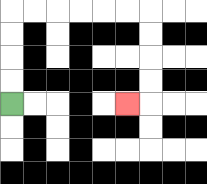{'start': '[0, 4]', 'end': '[5, 4]', 'path_directions': 'U,U,U,U,R,R,R,R,R,R,D,D,D,D,L', 'path_coordinates': '[[0, 4], [0, 3], [0, 2], [0, 1], [0, 0], [1, 0], [2, 0], [3, 0], [4, 0], [5, 0], [6, 0], [6, 1], [6, 2], [6, 3], [6, 4], [5, 4]]'}